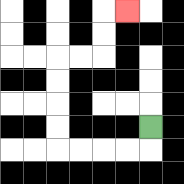{'start': '[6, 5]', 'end': '[5, 0]', 'path_directions': 'D,L,L,L,L,U,U,U,U,R,R,U,U,R', 'path_coordinates': '[[6, 5], [6, 6], [5, 6], [4, 6], [3, 6], [2, 6], [2, 5], [2, 4], [2, 3], [2, 2], [3, 2], [4, 2], [4, 1], [4, 0], [5, 0]]'}